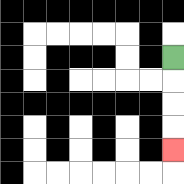{'start': '[7, 2]', 'end': '[7, 6]', 'path_directions': 'D,D,D,D', 'path_coordinates': '[[7, 2], [7, 3], [7, 4], [7, 5], [7, 6]]'}